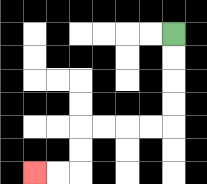{'start': '[7, 1]', 'end': '[1, 7]', 'path_directions': 'D,D,D,D,L,L,L,L,D,D,L,L', 'path_coordinates': '[[7, 1], [7, 2], [7, 3], [7, 4], [7, 5], [6, 5], [5, 5], [4, 5], [3, 5], [3, 6], [3, 7], [2, 7], [1, 7]]'}